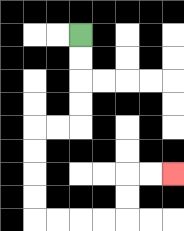{'start': '[3, 1]', 'end': '[7, 7]', 'path_directions': 'D,D,D,D,L,L,D,D,D,D,R,R,R,R,U,U,R,R', 'path_coordinates': '[[3, 1], [3, 2], [3, 3], [3, 4], [3, 5], [2, 5], [1, 5], [1, 6], [1, 7], [1, 8], [1, 9], [2, 9], [3, 9], [4, 9], [5, 9], [5, 8], [5, 7], [6, 7], [7, 7]]'}